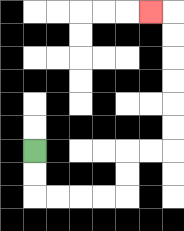{'start': '[1, 6]', 'end': '[6, 0]', 'path_directions': 'D,D,R,R,R,R,U,U,R,R,U,U,U,U,U,U,L', 'path_coordinates': '[[1, 6], [1, 7], [1, 8], [2, 8], [3, 8], [4, 8], [5, 8], [5, 7], [5, 6], [6, 6], [7, 6], [7, 5], [7, 4], [7, 3], [7, 2], [7, 1], [7, 0], [6, 0]]'}